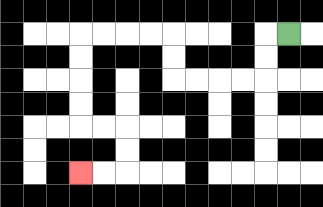{'start': '[12, 1]', 'end': '[3, 7]', 'path_directions': 'L,D,D,L,L,L,L,U,U,L,L,L,L,D,D,D,D,R,R,D,D,L,L', 'path_coordinates': '[[12, 1], [11, 1], [11, 2], [11, 3], [10, 3], [9, 3], [8, 3], [7, 3], [7, 2], [7, 1], [6, 1], [5, 1], [4, 1], [3, 1], [3, 2], [3, 3], [3, 4], [3, 5], [4, 5], [5, 5], [5, 6], [5, 7], [4, 7], [3, 7]]'}